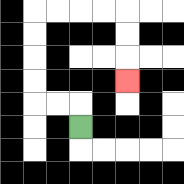{'start': '[3, 5]', 'end': '[5, 3]', 'path_directions': 'U,L,L,U,U,U,U,R,R,R,R,D,D,D', 'path_coordinates': '[[3, 5], [3, 4], [2, 4], [1, 4], [1, 3], [1, 2], [1, 1], [1, 0], [2, 0], [3, 0], [4, 0], [5, 0], [5, 1], [5, 2], [5, 3]]'}